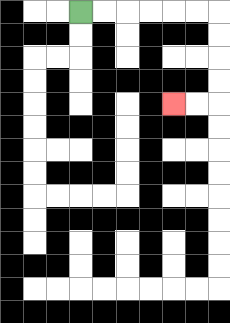{'start': '[3, 0]', 'end': '[7, 4]', 'path_directions': 'R,R,R,R,R,R,D,D,D,D,L,L', 'path_coordinates': '[[3, 0], [4, 0], [5, 0], [6, 0], [7, 0], [8, 0], [9, 0], [9, 1], [9, 2], [9, 3], [9, 4], [8, 4], [7, 4]]'}